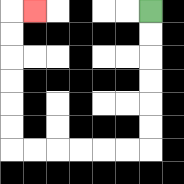{'start': '[6, 0]', 'end': '[1, 0]', 'path_directions': 'D,D,D,D,D,D,L,L,L,L,L,L,U,U,U,U,U,U,R', 'path_coordinates': '[[6, 0], [6, 1], [6, 2], [6, 3], [6, 4], [6, 5], [6, 6], [5, 6], [4, 6], [3, 6], [2, 6], [1, 6], [0, 6], [0, 5], [0, 4], [0, 3], [0, 2], [0, 1], [0, 0], [1, 0]]'}